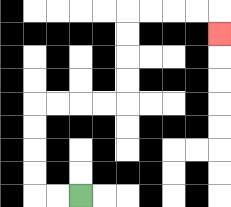{'start': '[3, 8]', 'end': '[9, 1]', 'path_directions': 'L,L,U,U,U,U,R,R,R,R,U,U,U,U,R,R,R,R,D', 'path_coordinates': '[[3, 8], [2, 8], [1, 8], [1, 7], [1, 6], [1, 5], [1, 4], [2, 4], [3, 4], [4, 4], [5, 4], [5, 3], [5, 2], [5, 1], [5, 0], [6, 0], [7, 0], [8, 0], [9, 0], [9, 1]]'}